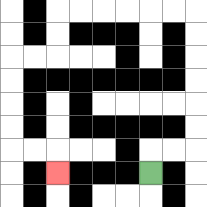{'start': '[6, 7]', 'end': '[2, 7]', 'path_directions': 'U,R,R,U,U,U,U,U,U,L,L,L,L,L,L,D,D,L,L,D,D,D,D,R,R,D', 'path_coordinates': '[[6, 7], [6, 6], [7, 6], [8, 6], [8, 5], [8, 4], [8, 3], [8, 2], [8, 1], [8, 0], [7, 0], [6, 0], [5, 0], [4, 0], [3, 0], [2, 0], [2, 1], [2, 2], [1, 2], [0, 2], [0, 3], [0, 4], [0, 5], [0, 6], [1, 6], [2, 6], [2, 7]]'}